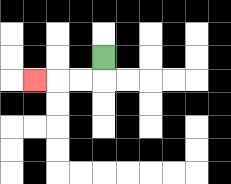{'start': '[4, 2]', 'end': '[1, 3]', 'path_directions': 'D,L,L,L', 'path_coordinates': '[[4, 2], [4, 3], [3, 3], [2, 3], [1, 3]]'}